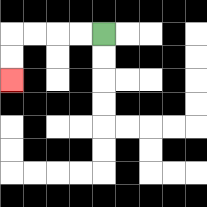{'start': '[4, 1]', 'end': '[0, 3]', 'path_directions': 'L,L,L,L,D,D', 'path_coordinates': '[[4, 1], [3, 1], [2, 1], [1, 1], [0, 1], [0, 2], [0, 3]]'}